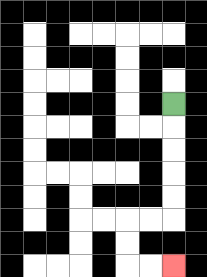{'start': '[7, 4]', 'end': '[7, 11]', 'path_directions': 'D,D,D,D,D,L,L,D,D,R,R', 'path_coordinates': '[[7, 4], [7, 5], [7, 6], [7, 7], [7, 8], [7, 9], [6, 9], [5, 9], [5, 10], [5, 11], [6, 11], [7, 11]]'}